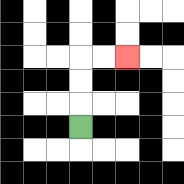{'start': '[3, 5]', 'end': '[5, 2]', 'path_directions': 'U,U,U,R,R', 'path_coordinates': '[[3, 5], [3, 4], [3, 3], [3, 2], [4, 2], [5, 2]]'}